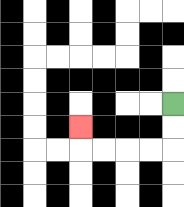{'start': '[7, 4]', 'end': '[3, 5]', 'path_directions': 'D,D,L,L,L,L,U', 'path_coordinates': '[[7, 4], [7, 5], [7, 6], [6, 6], [5, 6], [4, 6], [3, 6], [3, 5]]'}